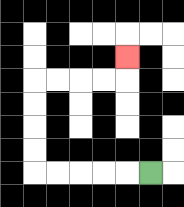{'start': '[6, 7]', 'end': '[5, 2]', 'path_directions': 'L,L,L,L,L,U,U,U,U,R,R,R,R,U', 'path_coordinates': '[[6, 7], [5, 7], [4, 7], [3, 7], [2, 7], [1, 7], [1, 6], [1, 5], [1, 4], [1, 3], [2, 3], [3, 3], [4, 3], [5, 3], [5, 2]]'}